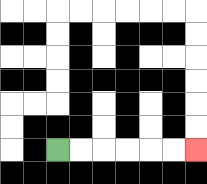{'start': '[2, 6]', 'end': '[8, 6]', 'path_directions': 'R,R,R,R,R,R', 'path_coordinates': '[[2, 6], [3, 6], [4, 6], [5, 6], [6, 6], [7, 6], [8, 6]]'}